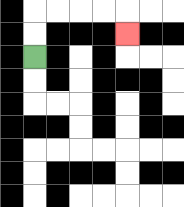{'start': '[1, 2]', 'end': '[5, 1]', 'path_directions': 'U,U,R,R,R,R,D', 'path_coordinates': '[[1, 2], [1, 1], [1, 0], [2, 0], [3, 0], [4, 0], [5, 0], [5, 1]]'}